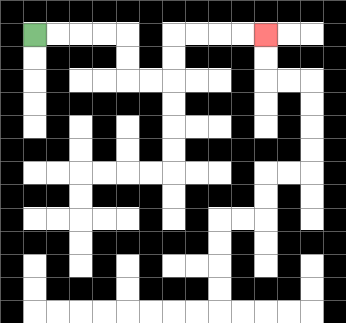{'start': '[1, 1]', 'end': '[11, 1]', 'path_directions': 'R,R,R,R,D,D,R,R,U,U,R,R,R,R', 'path_coordinates': '[[1, 1], [2, 1], [3, 1], [4, 1], [5, 1], [5, 2], [5, 3], [6, 3], [7, 3], [7, 2], [7, 1], [8, 1], [9, 1], [10, 1], [11, 1]]'}